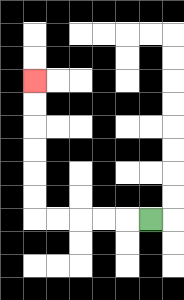{'start': '[6, 9]', 'end': '[1, 3]', 'path_directions': 'L,L,L,L,L,U,U,U,U,U,U', 'path_coordinates': '[[6, 9], [5, 9], [4, 9], [3, 9], [2, 9], [1, 9], [1, 8], [1, 7], [1, 6], [1, 5], [1, 4], [1, 3]]'}